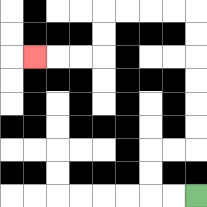{'start': '[8, 8]', 'end': '[1, 2]', 'path_directions': 'L,L,U,U,R,R,U,U,U,U,U,U,L,L,L,L,D,D,L,L,L', 'path_coordinates': '[[8, 8], [7, 8], [6, 8], [6, 7], [6, 6], [7, 6], [8, 6], [8, 5], [8, 4], [8, 3], [8, 2], [8, 1], [8, 0], [7, 0], [6, 0], [5, 0], [4, 0], [4, 1], [4, 2], [3, 2], [2, 2], [1, 2]]'}